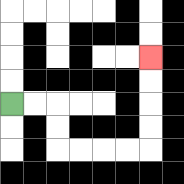{'start': '[0, 4]', 'end': '[6, 2]', 'path_directions': 'R,R,D,D,R,R,R,R,U,U,U,U', 'path_coordinates': '[[0, 4], [1, 4], [2, 4], [2, 5], [2, 6], [3, 6], [4, 6], [5, 6], [6, 6], [6, 5], [6, 4], [6, 3], [6, 2]]'}